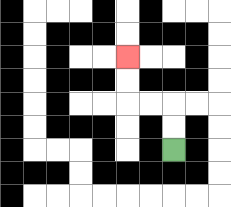{'start': '[7, 6]', 'end': '[5, 2]', 'path_directions': 'U,U,L,L,U,U', 'path_coordinates': '[[7, 6], [7, 5], [7, 4], [6, 4], [5, 4], [5, 3], [5, 2]]'}